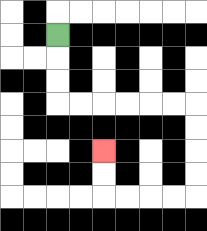{'start': '[2, 1]', 'end': '[4, 6]', 'path_directions': 'D,D,D,R,R,R,R,R,R,D,D,D,D,L,L,L,L,U,U', 'path_coordinates': '[[2, 1], [2, 2], [2, 3], [2, 4], [3, 4], [4, 4], [5, 4], [6, 4], [7, 4], [8, 4], [8, 5], [8, 6], [8, 7], [8, 8], [7, 8], [6, 8], [5, 8], [4, 8], [4, 7], [4, 6]]'}